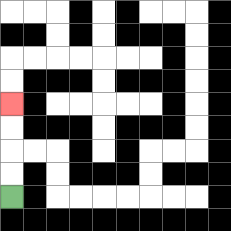{'start': '[0, 8]', 'end': '[0, 4]', 'path_directions': 'U,U,U,U', 'path_coordinates': '[[0, 8], [0, 7], [0, 6], [0, 5], [0, 4]]'}